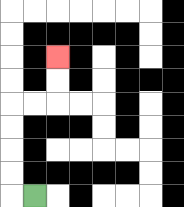{'start': '[1, 8]', 'end': '[2, 2]', 'path_directions': 'L,U,U,U,U,R,R,U,U', 'path_coordinates': '[[1, 8], [0, 8], [0, 7], [0, 6], [0, 5], [0, 4], [1, 4], [2, 4], [2, 3], [2, 2]]'}